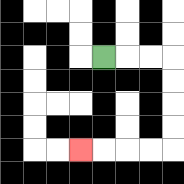{'start': '[4, 2]', 'end': '[3, 6]', 'path_directions': 'R,R,R,D,D,D,D,L,L,L,L', 'path_coordinates': '[[4, 2], [5, 2], [6, 2], [7, 2], [7, 3], [7, 4], [7, 5], [7, 6], [6, 6], [5, 6], [4, 6], [3, 6]]'}